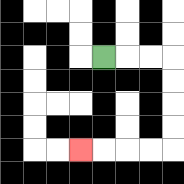{'start': '[4, 2]', 'end': '[3, 6]', 'path_directions': 'R,R,R,D,D,D,D,L,L,L,L', 'path_coordinates': '[[4, 2], [5, 2], [6, 2], [7, 2], [7, 3], [7, 4], [7, 5], [7, 6], [6, 6], [5, 6], [4, 6], [3, 6]]'}